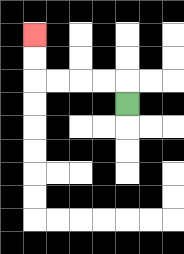{'start': '[5, 4]', 'end': '[1, 1]', 'path_directions': 'U,L,L,L,L,U,U', 'path_coordinates': '[[5, 4], [5, 3], [4, 3], [3, 3], [2, 3], [1, 3], [1, 2], [1, 1]]'}